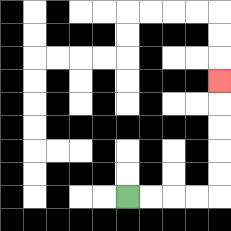{'start': '[5, 8]', 'end': '[9, 3]', 'path_directions': 'R,R,R,R,U,U,U,U,U', 'path_coordinates': '[[5, 8], [6, 8], [7, 8], [8, 8], [9, 8], [9, 7], [9, 6], [9, 5], [9, 4], [9, 3]]'}